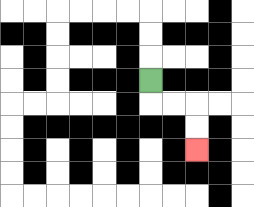{'start': '[6, 3]', 'end': '[8, 6]', 'path_directions': 'D,R,R,D,D', 'path_coordinates': '[[6, 3], [6, 4], [7, 4], [8, 4], [8, 5], [8, 6]]'}